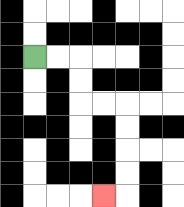{'start': '[1, 2]', 'end': '[4, 8]', 'path_directions': 'R,R,D,D,R,R,D,D,D,D,L', 'path_coordinates': '[[1, 2], [2, 2], [3, 2], [3, 3], [3, 4], [4, 4], [5, 4], [5, 5], [5, 6], [5, 7], [5, 8], [4, 8]]'}